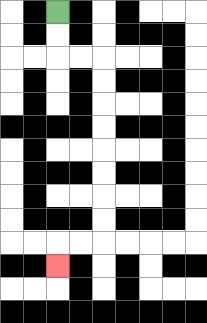{'start': '[2, 0]', 'end': '[2, 11]', 'path_directions': 'D,D,R,R,D,D,D,D,D,D,D,D,L,L,D', 'path_coordinates': '[[2, 0], [2, 1], [2, 2], [3, 2], [4, 2], [4, 3], [4, 4], [4, 5], [4, 6], [4, 7], [4, 8], [4, 9], [4, 10], [3, 10], [2, 10], [2, 11]]'}